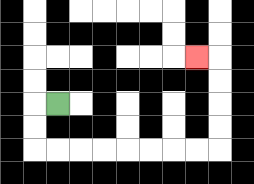{'start': '[2, 4]', 'end': '[8, 2]', 'path_directions': 'L,D,D,R,R,R,R,R,R,R,R,U,U,U,U,L', 'path_coordinates': '[[2, 4], [1, 4], [1, 5], [1, 6], [2, 6], [3, 6], [4, 6], [5, 6], [6, 6], [7, 6], [8, 6], [9, 6], [9, 5], [9, 4], [9, 3], [9, 2], [8, 2]]'}